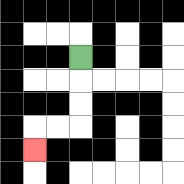{'start': '[3, 2]', 'end': '[1, 6]', 'path_directions': 'D,D,D,L,L,D', 'path_coordinates': '[[3, 2], [3, 3], [3, 4], [3, 5], [2, 5], [1, 5], [1, 6]]'}